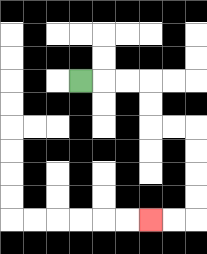{'start': '[3, 3]', 'end': '[6, 9]', 'path_directions': 'R,R,R,D,D,R,R,D,D,D,D,L,L', 'path_coordinates': '[[3, 3], [4, 3], [5, 3], [6, 3], [6, 4], [6, 5], [7, 5], [8, 5], [8, 6], [8, 7], [8, 8], [8, 9], [7, 9], [6, 9]]'}